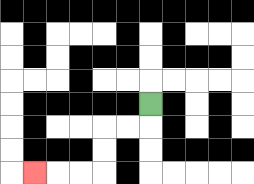{'start': '[6, 4]', 'end': '[1, 7]', 'path_directions': 'D,L,L,D,D,L,L,L', 'path_coordinates': '[[6, 4], [6, 5], [5, 5], [4, 5], [4, 6], [4, 7], [3, 7], [2, 7], [1, 7]]'}